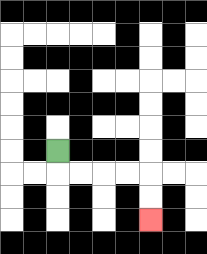{'start': '[2, 6]', 'end': '[6, 9]', 'path_directions': 'D,R,R,R,R,D,D', 'path_coordinates': '[[2, 6], [2, 7], [3, 7], [4, 7], [5, 7], [6, 7], [6, 8], [6, 9]]'}